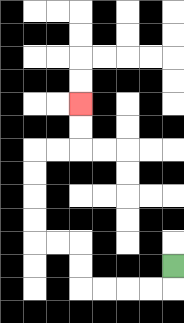{'start': '[7, 11]', 'end': '[3, 4]', 'path_directions': 'D,L,L,L,L,U,U,L,L,U,U,U,U,R,R,U,U', 'path_coordinates': '[[7, 11], [7, 12], [6, 12], [5, 12], [4, 12], [3, 12], [3, 11], [3, 10], [2, 10], [1, 10], [1, 9], [1, 8], [1, 7], [1, 6], [2, 6], [3, 6], [3, 5], [3, 4]]'}